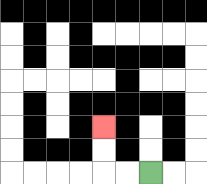{'start': '[6, 7]', 'end': '[4, 5]', 'path_directions': 'L,L,U,U', 'path_coordinates': '[[6, 7], [5, 7], [4, 7], [4, 6], [4, 5]]'}